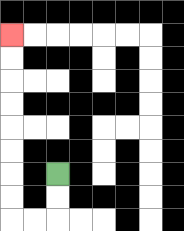{'start': '[2, 7]', 'end': '[0, 1]', 'path_directions': 'D,D,L,L,U,U,U,U,U,U,U,U', 'path_coordinates': '[[2, 7], [2, 8], [2, 9], [1, 9], [0, 9], [0, 8], [0, 7], [0, 6], [0, 5], [0, 4], [0, 3], [0, 2], [0, 1]]'}